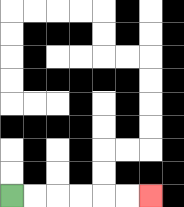{'start': '[0, 8]', 'end': '[6, 8]', 'path_directions': 'R,R,R,R,R,R', 'path_coordinates': '[[0, 8], [1, 8], [2, 8], [3, 8], [4, 8], [5, 8], [6, 8]]'}